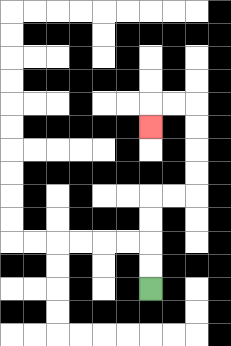{'start': '[6, 12]', 'end': '[6, 5]', 'path_directions': 'U,U,U,U,R,R,U,U,U,U,L,L,D', 'path_coordinates': '[[6, 12], [6, 11], [6, 10], [6, 9], [6, 8], [7, 8], [8, 8], [8, 7], [8, 6], [8, 5], [8, 4], [7, 4], [6, 4], [6, 5]]'}